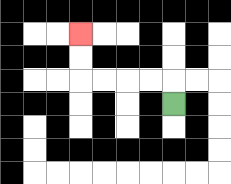{'start': '[7, 4]', 'end': '[3, 1]', 'path_directions': 'U,L,L,L,L,U,U', 'path_coordinates': '[[7, 4], [7, 3], [6, 3], [5, 3], [4, 3], [3, 3], [3, 2], [3, 1]]'}